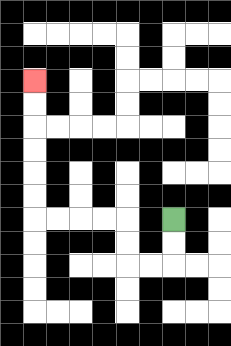{'start': '[7, 9]', 'end': '[1, 3]', 'path_directions': 'D,D,L,L,U,U,L,L,L,L,U,U,U,U,U,U', 'path_coordinates': '[[7, 9], [7, 10], [7, 11], [6, 11], [5, 11], [5, 10], [5, 9], [4, 9], [3, 9], [2, 9], [1, 9], [1, 8], [1, 7], [1, 6], [1, 5], [1, 4], [1, 3]]'}